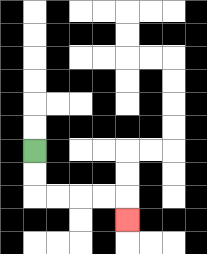{'start': '[1, 6]', 'end': '[5, 9]', 'path_directions': 'D,D,R,R,R,R,D', 'path_coordinates': '[[1, 6], [1, 7], [1, 8], [2, 8], [3, 8], [4, 8], [5, 8], [5, 9]]'}